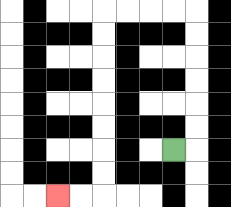{'start': '[7, 6]', 'end': '[2, 8]', 'path_directions': 'R,U,U,U,U,U,U,L,L,L,L,D,D,D,D,D,D,D,D,L,L', 'path_coordinates': '[[7, 6], [8, 6], [8, 5], [8, 4], [8, 3], [8, 2], [8, 1], [8, 0], [7, 0], [6, 0], [5, 0], [4, 0], [4, 1], [4, 2], [4, 3], [4, 4], [4, 5], [4, 6], [4, 7], [4, 8], [3, 8], [2, 8]]'}